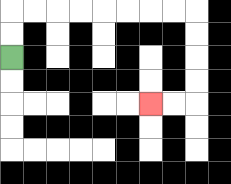{'start': '[0, 2]', 'end': '[6, 4]', 'path_directions': 'U,U,R,R,R,R,R,R,R,R,D,D,D,D,L,L', 'path_coordinates': '[[0, 2], [0, 1], [0, 0], [1, 0], [2, 0], [3, 0], [4, 0], [5, 0], [6, 0], [7, 0], [8, 0], [8, 1], [8, 2], [8, 3], [8, 4], [7, 4], [6, 4]]'}